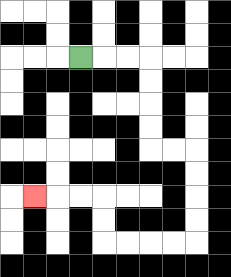{'start': '[3, 2]', 'end': '[1, 8]', 'path_directions': 'R,R,R,D,D,D,D,R,R,D,D,D,D,L,L,L,L,U,U,L,L,L', 'path_coordinates': '[[3, 2], [4, 2], [5, 2], [6, 2], [6, 3], [6, 4], [6, 5], [6, 6], [7, 6], [8, 6], [8, 7], [8, 8], [8, 9], [8, 10], [7, 10], [6, 10], [5, 10], [4, 10], [4, 9], [4, 8], [3, 8], [2, 8], [1, 8]]'}